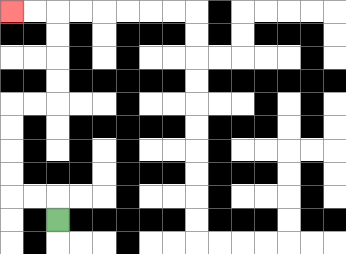{'start': '[2, 9]', 'end': '[0, 0]', 'path_directions': 'U,L,L,U,U,U,U,R,R,U,U,U,U,L,L', 'path_coordinates': '[[2, 9], [2, 8], [1, 8], [0, 8], [0, 7], [0, 6], [0, 5], [0, 4], [1, 4], [2, 4], [2, 3], [2, 2], [2, 1], [2, 0], [1, 0], [0, 0]]'}